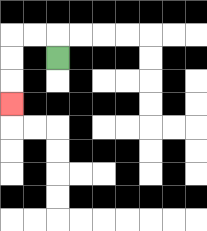{'start': '[2, 2]', 'end': '[0, 4]', 'path_directions': 'U,L,L,D,D,D', 'path_coordinates': '[[2, 2], [2, 1], [1, 1], [0, 1], [0, 2], [0, 3], [0, 4]]'}